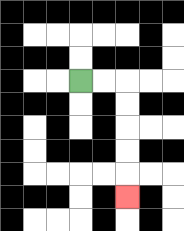{'start': '[3, 3]', 'end': '[5, 8]', 'path_directions': 'R,R,D,D,D,D,D', 'path_coordinates': '[[3, 3], [4, 3], [5, 3], [5, 4], [5, 5], [5, 6], [5, 7], [5, 8]]'}